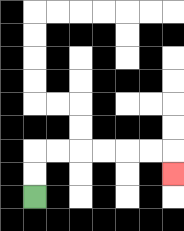{'start': '[1, 8]', 'end': '[7, 7]', 'path_directions': 'U,U,R,R,R,R,R,R,D', 'path_coordinates': '[[1, 8], [1, 7], [1, 6], [2, 6], [3, 6], [4, 6], [5, 6], [6, 6], [7, 6], [7, 7]]'}